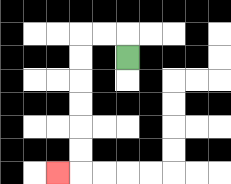{'start': '[5, 2]', 'end': '[2, 7]', 'path_directions': 'U,L,L,D,D,D,D,D,D,L', 'path_coordinates': '[[5, 2], [5, 1], [4, 1], [3, 1], [3, 2], [3, 3], [3, 4], [3, 5], [3, 6], [3, 7], [2, 7]]'}